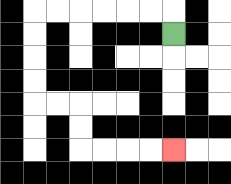{'start': '[7, 1]', 'end': '[7, 6]', 'path_directions': 'U,L,L,L,L,L,L,D,D,D,D,R,R,D,D,R,R,R,R', 'path_coordinates': '[[7, 1], [7, 0], [6, 0], [5, 0], [4, 0], [3, 0], [2, 0], [1, 0], [1, 1], [1, 2], [1, 3], [1, 4], [2, 4], [3, 4], [3, 5], [3, 6], [4, 6], [5, 6], [6, 6], [7, 6]]'}